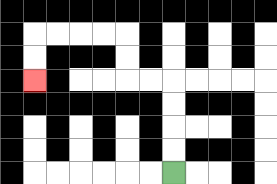{'start': '[7, 7]', 'end': '[1, 3]', 'path_directions': 'U,U,U,U,L,L,U,U,L,L,L,L,D,D', 'path_coordinates': '[[7, 7], [7, 6], [7, 5], [7, 4], [7, 3], [6, 3], [5, 3], [5, 2], [5, 1], [4, 1], [3, 1], [2, 1], [1, 1], [1, 2], [1, 3]]'}